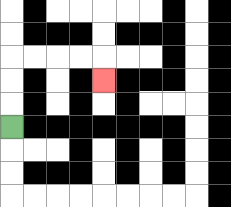{'start': '[0, 5]', 'end': '[4, 3]', 'path_directions': 'U,U,U,R,R,R,R,D', 'path_coordinates': '[[0, 5], [0, 4], [0, 3], [0, 2], [1, 2], [2, 2], [3, 2], [4, 2], [4, 3]]'}